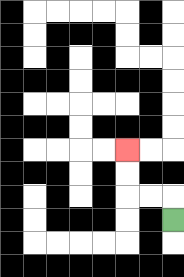{'start': '[7, 9]', 'end': '[5, 6]', 'path_directions': 'U,L,L,U,U', 'path_coordinates': '[[7, 9], [7, 8], [6, 8], [5, 8], [5, 7], [5, 6]]'}